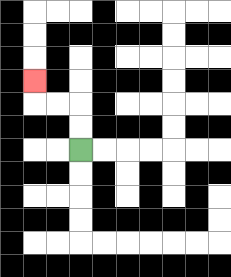{'start': '[3, 6]', 'end': '[1, 3]', 'path_directions': 'U,U,L,L,U', 'path_coordinates': '[[3, 6], [3, 5], [3, 4], [2, 4], [1, 4], [1, 3]]'}